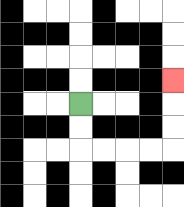{'start': '[3, 4]', 'end': '[7, 3]', 'path_directions': 'D,D,R,R,R,R,U,U,U', 'path_coordinates': '[[3, 4], [3, 5], [3, 6], [4, 6], [5, 6], [6, 6], [7, 6], [7, 5], [7, 4], [7, 3]]'}